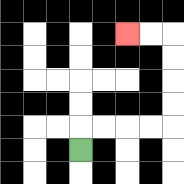{'start': '[3, 6]', 'end': '[5, 1]', 'path_directions': 'U,R,R,R,R,U,U,U,U,L,L', 'path_coordinates': '[[3, 6], [3, 5], [4, 5], [5, 5], [6, 5], [7, 5], [7, 4], [7, 3], [7, 2], [7, 1], [6, 1], [5, 1]]'}